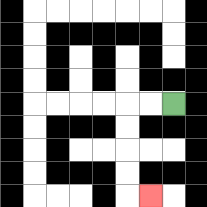{'start': '[7, 4]', 'end': '[6, 8]', 'path_directions': 'L,L,D,D,D,D,R', 'path_coordinates': '[[7, 4], [6, 4], [5, 4], [5, 5], [5, 6], [5, 7], [5, 8], [6, 8]]'}